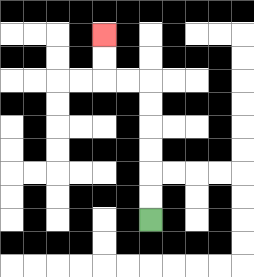{'start': '[6, 9]', 'end': '[4, 1]', 'path_directions': 'U,U,U,U,U,U,L,L,U,U', 'path_coordinates': '[[6, 9], [6, 8], [6, 7], [6, 6], [6, 5], [6, 4], [6, 3], [5, 3], [4, 3], [4, 2], [4, 1]]'}